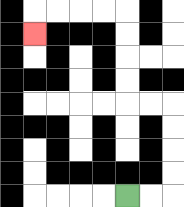{'start': '[5, 8]', 'end': '[1, 1]', 'path_directions': 'R,R,U,U,U,U,L,L,U,U,U,U,L,L,L,L,D', 'path_coordinates': '[[5, 8], [6, 8], [7, 8], [7, 7], [7, 6], [7, 5], [7, 4], [6, 4], [5, 4], [5, 3], [5, 2], [5, 1], [5, 0], [4, 0], [3, 0], [2, 0], [1, 0], [1, 1]]'}